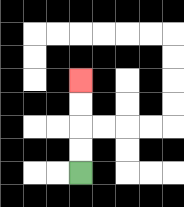{'start': '[3, 7]', 'end': '[3, 3]', 'path_directions': 'U,U,U,U', 'path_coordinates': '[[3, 7], [3, 6], [3, 5], [3, 4], [3, 3]]'}